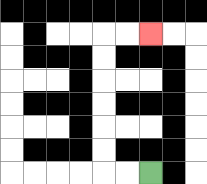{'start': '[6, 7]', 'end': '[6, 1]', 'path_directions': 'L,L,U,U,U,U,U,U,R,R', 'path_coordinates': '[[6, 7], [5, 7], [4, 7], [4, 6], [4, 5], [4, 4], [4, 3], [4, 2], [4, 1], [5, 1], [6, 1]]'}